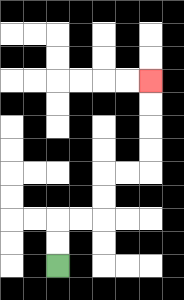{'start': '[2, 11]', 'end': '[6, 3]', 'path_directions': 'U,U,R,R,U,U,R,R,U,U,U,U', 'path_coordinates': '[[2, 11], [2, 10], [2, 9], [3, 9], [4, 9], [4, 8], [4, 7], [5, 7], [6, 7], [6, 6], [6, 5], [6, 4], [6, 3]]'}